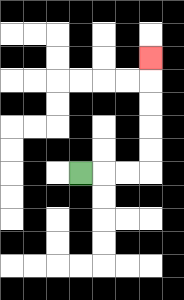{'start': '[3, 7]', 'end': '[6, 2]', 'path_directions': 'R,R,R,U,U,U,U,U', 'path_coordinates': '[[3, 7], [4, 7], [5, 7], [6, 7], [6, 6], [6, 5], [6, 4], [6, 3], [6, 2]]'}